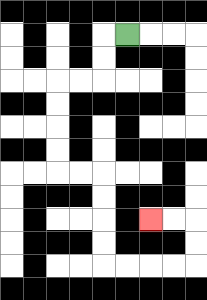{'start': '[5, 1]', 'end': '[6, 9]', 'path_directions': 'L,D,D,L,L,D,D,D,D,R,R,D,D,D,D,R,R,R,R,U,U,L,L', 'path_coordinates': '[[5, 1], [4, 1], [4, 2], [4, 3], [3, 3], [2, 3], [2, 4], [2, 5], [2, 6], [2, 7], [3, 7], [4, 7], [4, 8], [4, 9], [4, 10], [4, 11], [5, 11], [6, 11], [7, 11], [8, 11], [8, 10], [8, 9], [7, 9], [6, 9]]'}